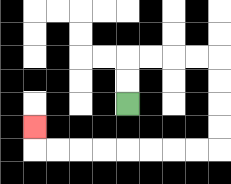{'start': '[5, 4]', 'end': '[1, 5]', 'path_directions': 'U,U,R,R,R,R,D,D,D,D,L,L,L,L,L,L,L,L,U', 'path_coordinates': '[[5, 4], [5, 3], [5, 2], [6, 2], [7, 2], [8, 2], [9, 2], [9, 3], [9, 4], [9, 5], [9, 6], [8, 6], [7, 6], [6, 6], [5, 6], [4, 6], [3, 6], [2, 6], [1, 6], [1, 5]]'}